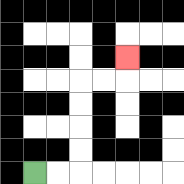{'start': '[1, 7]', 'end': '[5, 2]', 'path_directions': 'R,R,U,U,U,U,R,R,U', 'path_coordinates': '[[1, 7], [2, 7], [3, 7], [3, 6], [3, 5], [3, 4], [3, 3], [4, 3], [5, 3], [5, 2]]'}